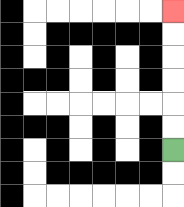{'start': '[7, 6]', 'end': '[7, 0]', 'path_directions': 'U,U,U,U,U,U', 'path_coordinates': '[[7, 6], [7, 5], [7, 4], [7, 3], [7, 2], [7, 1], [7, 0]]'}